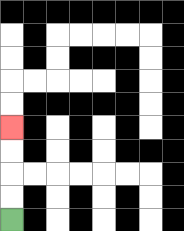{'start': '[0, 9]', 'end': '[0, 5]', 'path_directions': 'U,U,U,U', 'path_coordinates': '[[0, 9], [0, 8], [0, 7], [0, 6], [0, 5]]'}